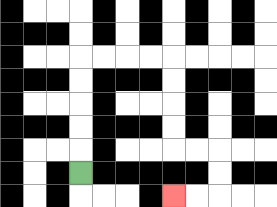{'start': '[3, 7]', 'end': '[7, 8]', 'path_directions': 'U,U,U,U,U,R,R,R,R,D,D,D,D,R,R,D,D,L,L', 'path_coordinates': '[[3, 7], [3, 6], [3, 5], [3, 4], [3, 3], [3, 2], [4, 2], [5, 2], [6, 2], [7, 2], [7, 3], [7, 4], [7, 5], [7, 6], [8, 6], [9, 6], [9, 7], [9, 8], [8, 8], [7, 8]]'}